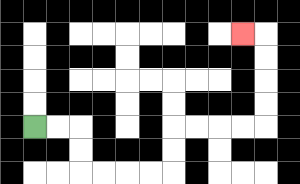{'start': '[1, 5]', 'end': '[10, 1]', 'path_directions': 'R,R,D,D,R,R,R,R,U,U,R,R,R,R,U,U,U,U,L', 'path_coordinates': '[[1, 5], [2, 5], [3, 5], [3, 6], [3, 7], [4, 7], [5, 7], [6, 7], [7, 7], [7, 6], [7, 5], [8, 5], [9, 5], [10, 5], [11, 5], [11, 4], [11, 3], [11, 2], [11, 1], [10, 1]]'}